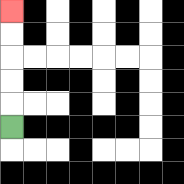{'start': '[0, 5]', 'end': '[0, 0]', 'path_directions': 'U,U,U,U,U', 'path_coordinates': '[[0, 5], [0, 4], [0, 3], [0, 2], [0, 1], [0, 0]]'}